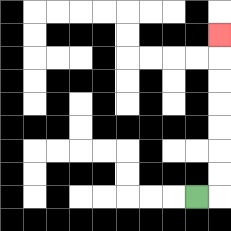{'start': '[8, 8]', 'end': '[9, 1]', 'path_directions': 'R,U,U,U,U,U,U,U', 'path_coordinates': '[[8, 8], [9, 8], [9, 7], [9, 6], [9, 5], [9, 4], [9, 3], [9, 2], [9, 1]]'}